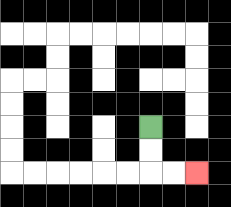{'start': '[6, 5]', 'end': '[8, 7]', 'path_directions': 'D,D,R,R', 'path_coordinates': '[[6, 5], [6, 6], [6, 7], [7, 7], [8, 7]]'}